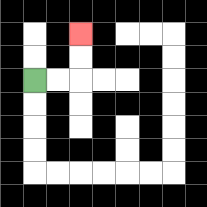{'start': '[1, 3]', 'end': '[3, 1]', 'path_directions': 'R,R,U,U', 'path_coordinates': '[[1, 3], [2, 3], [3, 3], [3, 2], [3, 1]]'}